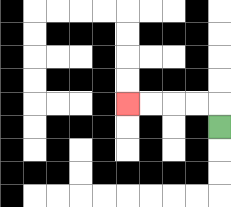{'start': '[9, 5]', 'end': '[5, 4]', 'path_directions': 'U,L,L,L,L', 'path_coordinates': '[[9, 5], [9, 4], [8, 4], [7, 4], [6, 4], [5, 4]]'}